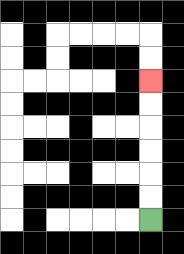{'start': '[6, 9]', 'end': '[6, 3]', 'path_directions': 'U,U,U,U,U,U', 'path_coordinates': '[[6, 9], [6, 8], [6, 7], [6, 6], [6, 5], [6, 4], [6, 3]]'}